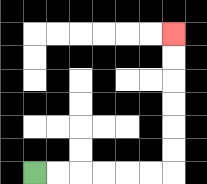{'start': '[1, 7]', 'end': '[7, 1]', 'path_directions': 'R,R,R,R,R,R,U,U,U,U,U,U', 'path_coordinates': '[[1, 7], [2, 7], [3, 7], [4, 7], [5, 7], [6, 7], [7, 7], [7, 6], [7, 5], [7, 4], [7, 3], [7, 2], [7, 1]]'}